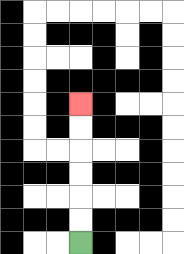{'start': '[3, 10]', 'end': '[3, 4]', 'path_directions': 'U,U,U,U,U,U', 'path_coordinates': '[[3, 10], [3, 9], [3, 8], [3, 7], [3, 6], [3, 5], [3, 4]]'}